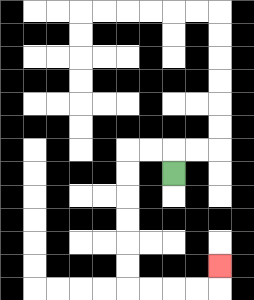{'start': '[7, 7]', 'end': '[9, 11]', 'path_directions': 'U,L,L,D,D,D,D,D,D,R,R,R,R,U', 'path_coordinates': '[[7, 7], [7, 6], [6, 6], [5, 6], [5, 7], [5, 8], [5, 9], [5, 10], [5, 11], [5, 12], [6, 12], [7, 12], [8, 12], [9, 12], [9, 11]]'}